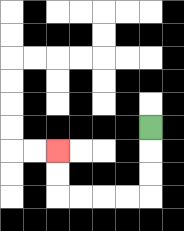{'start': '[6, 5]', 'end': '[2, 6]', 'path_directions': 'D,D,D,L,L,L,L,U,U', 'path_coordinates': '[[6, 5], [6, 6], [6, 7], [6, 8], [5, 8], [4, 8], [3, 8], [2, 8], [2, 7], [2, 6]]'}